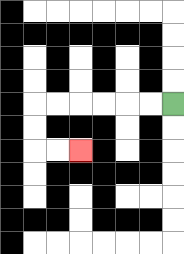{'start': '[7, 4]', 'end': '[3, 6]', 'path_directions': 'L,L,L,L,L,L,D,D,R,R', 'path_coordinates': '[[7, 4], [6, 4], [5, 4], [4, 4], [3, 4], [2, 4], [1, 4], [1, 5], [1, 6], [2, 6], [3, 6]]'}